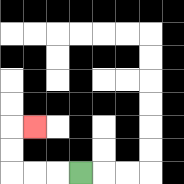{'start': '[3, 7]', 'end': '[1, 5]', 'path_directions': 'L,L,L,U,U,R', 'path_coordinates': '[[3, 7], [2, 7], [1, 7], [0, 7], [0, 6], [0, 5], [1, 5]]'}